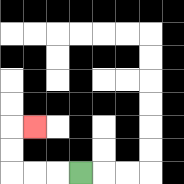{'start': '[3, 7]', 'end': '[1, 5]', 'path_directions': 'L,L,L,U,U,R', 'path_coordinates': '[[3, 7], [2, 7], [1, 7], [0, 7], [0, 6], [0, 5], [1, 5]]'}